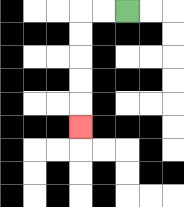{'start': '[5, 0]', 'end': '[3, 5]', 'path_directions': 'L,L,D,D,D,D,D', 'path_coordinates': '[[5, 0], [4, 0], [3, 0], [3, 1], [3, 2], [3, 3], [3, 4], [3, 5]]'}